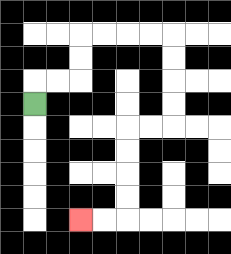{'start': '[1, 4]', 'end': '[3, 9]', 'path_directions': 'U,R,R,U,U,R,R,R,R,D,D,D,D,L,L,D,D,D,D,L,L', 'path_coordinates': '[[1, 4], [1, 3], [2, 3], [3, 3], [3, 2], [3, 1], [4, 1], [5, 1], [6, 1], [7, 1], [7, 2], [7, 3], [7, 4], [7, 5], [6, 5], [5, 5], [5, 6], [5, 7], [5, 8], [5, 9], [4, 9], [3, 9]]'}